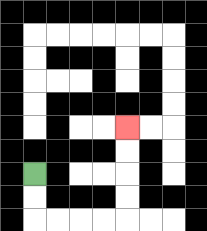{'start': '[1, 7]', 'end': '[5, 5]', 'path_directions': 'D,D,R,R,R,R,U,U,U,U', 'path_coordinates': '[[1, 7], [1, 8], [1, 9], [2, 9], [3, 9], [4, 9], [5, 9], [5, 8], [5, 7], [5, 6], [5, 5]]'}